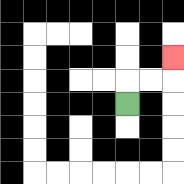{'start': '[5, 4]', 'end': '[7, 2]', 'path_directions': 'U,R,R,U', 'path_coordinates': '[[5, 4], [5, 3], [6, 3], [7, 3], [7, 2]]'}